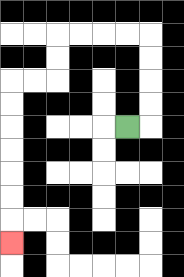{'start': '[5, 5]', 'end': '[0, 10]', 'path_directions': 'R,U,U,U,U,L,L,L,L,D,D,L,L,D,D,D,D,D,D,D', 'path_coordinates': '[[5, 5], [6, 5], [6, 4], [6, 3], [6, 2], [6, 1], [5, 1], [4, 1], [3, 1], [2, 1], [2, 2], [2, 3], [1, 3], [0, 3], [0, 4], [0, 5], [0, 6], [0, 7], [0, 8], [0, 9], [0, 10]]'}